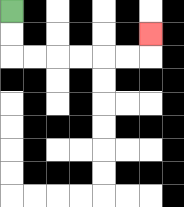{'start': '[0, 0]', 'end': '[6, 1]', 'path_directions': 'D,D,R,R,R,R,R,R,U', 'path_coordinates': '[[0, 0], [0, 1], [0, 2], [1, 2], [2, 2], [3, 2], [4, 2], [5, 2], [6, 2], [6, 1]]'}